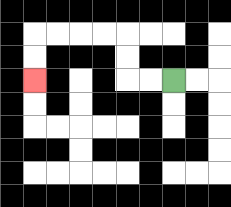{'start': '[7, 3]', 'end': '[1, 3]', 'path_directions': 'L,L,U,U,L,L,L,L,D,D', 'path_coordinates': '[[7, 3], [6, 3], [5, 3], [5, 2], [5, 1], [4, 1], [3, 1], [2, 1], [1, 1], [1, 2], [1, 3]]'}